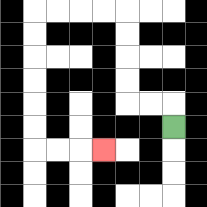{'start': '[7, 5]', 'end': '[4, 6]', 'path_directions': 'U,L,L,U,U,U,U,L,L,L,L,D,D,D,D,D,D,R,R,R', 'path_coordinates': '[[7, 5], [7, 4], [6, 4], [5, 4], [5, 3], [5, 2], [5, 1], [5, 0], [4, 0], [3, 0], [2, 0], [1, 0], [1, 1], [1, 2], [1, 3], [1, 4], [1, 5], [1, 6], [2, 6], [3, 6], [4, 6]]'}